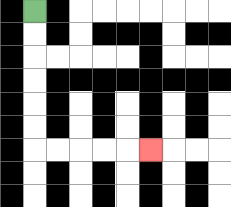{'start': '[1, 0]', 'end': '[6, 6]', 'path_directions': 'D,D,D,D,D,D,R,R,R,R,R', 'path_coordinates': '[[1, 0], [1, 1], [1, 2], [1, 3], [1, 4], [1, 5], [1, 6], [2, 6], [3, 6], [4, 6], [5, 6], [6, 6]]'}